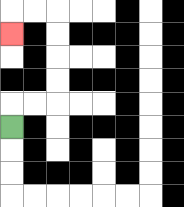{'start': '[0, 5]', 'end': '[0, 1]', 'path_directions': 'U,R,R,U,U,U,U,L,L,D', 'path_coordinates': '[[0, 5], [0, 4], [1, 4], [2, 4], [2, 3], [2, 2], [2, 1], [2, 0], [1, 0], [0, 0], [0, 1]]'}